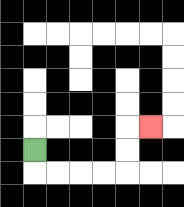{'start': '[1, 6]', 'end': '[6, 5]', 'path_directions': 'D,R,R,R,R,U,U,R', 'path_coordinates': '[[1, 6], [1, 7], [2, 7], [3, 7], [4, 7], [5, 7], [5, 6], [5, 5], [6, 5]]'}